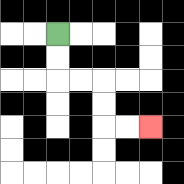{'start': '[2, 1]', 'end': '[6, 5]', 'path_directions': 'D,D,R,R,D,D,R,R', 'path_coordinates': '[[2, 1], [2, 2], [2, 3], [3, 3], [4, 3], [4, 4], [4, 5], [5, 5], [6, 5]]'}